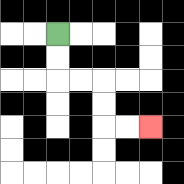{'start': '[2, 1]', 'end': '[6, 5]', 'path_directions': 'D,D,R,R,D,D,R,R', 'path_coordinates': '[[2, 1], [2, 2], [2, 3], [3, 3], [4, 3], [4, 4], [4, 5], [5, 5], [6, 5]]'}